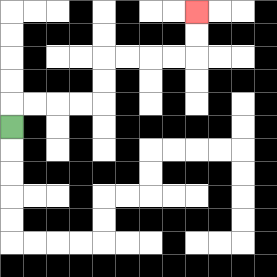{'start': '[0, 5]', 'end': '[8, 0]', 'path_directions': 'U,R,R,R,R,U,U,R,R,R,R,U,U', 'path_coordinates': '[[0, 5], [0, 4], [1, 4], [2, 4], [3, 4], [4, 4], [4, 3], [4, 2], [5, 2], [6, 2], [7, 2], [8, 2], [8, 1], [8, 0]]'}